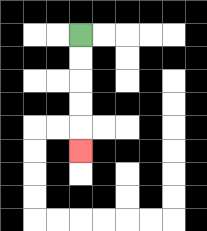{'start': '[3, 1]', 'end': '[3, 6]', 'path_directions': 'D,D,D,D,D', 'path_coordinates': '[[3, 1], [3, 2], [3, 3], [3, 4], [3, 5], [3, 6]]'}